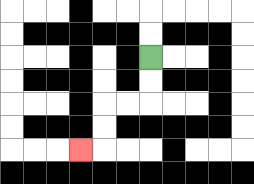{'start': '[6, 2]', 'end': '[3, 6]', 'path_directions': 'D,D,L,L,D,D,L', 'path_coordinates': '[[6, 2], [6, 3], [6, 4], [5, 4], [4, 4], [4, 5], [4, 6], [3, 6]]'}